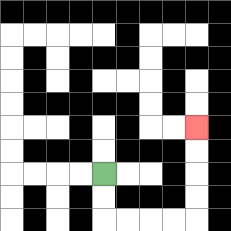{'start': '[4, 7]', 'end': '[8, 5]', 'path_directions': 'D,D,R,R,R,R,U,U,U,U', 'path_coordinates': '[[4, 7], [4, 8], [4, 9], [5, 9], [6, 9], [7, 9], [8, 9], [8, 8], [8, 7], [8, 6], [8, 5]]'}